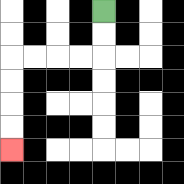{'start': '[4, 0]', 'end': '[0, 6]', 'path_directions': 'D,D,L,L,L,L,D,D,D,D', 'path_coordinates': '[[4, 0], [4, 1], [4, 2], [3, 2], [2, 2], [1, 2], [0, 2], [0, 3], [0, 4], [0, 5], [0, 6]]'}